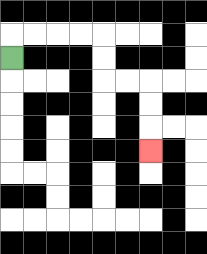{'start': '[0, 2]', 'end': '[6, 6]', 'path_directions': 'U,R,R,R,R,D,D,R,R,D,D,D', 'path_coordinates': '[[0, 2], [0, 1], [1, 1], [2, 1], [3, 1], [4, 1], [4, 2], [4, 3], [5, 3], [6, 3], [6, 4], [6, 5], [6, 6]]'}